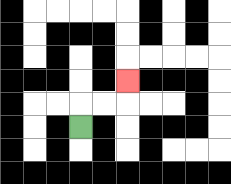{'start': '[3, 5]', 'end': '[5, 3]', 'path_directions': 'U,R,R,U', 'path_coordinates': '[[3, 5], [3, 4], [4, 4], [5, 4], [5, 3]]'}